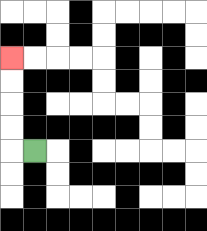{'start': '[1, 6]', 'end': '[0, 2]', 'path_directions': 'L,U,U,U,U', 'path_coordinates': '[[1, 6], [0, 6], [0, 5], [0, 4], [0, 3], [0, 2]]'}